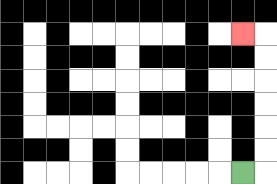{'start': '[10, 7]', 'end': '[10, 1]', 'path_directions': 'R,U,U,U,U,U,U,L', 'path_coordinates': '[[10, 7], [11, 7], [11, 6], [11, 5], [11, 4], [11, 3], [11, 2], [11, 1], [10, 1]]'}